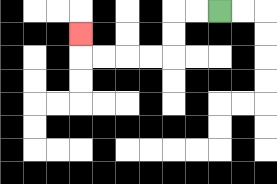{'start': '[9, 0]', 'end': '[3, 1]', 'path_directions': 'L,L,D,D,L,L,L,L,U', 'path_coordinates': '[[9, 0], [8, 0], [7, 0], [7, 1], [7, 2], [6, 2], [5, 2], [4, 2], [3, 2], [3, 1]]'}